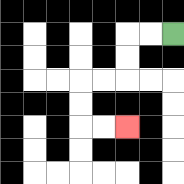{'start': '[7, 1]', 'end': '[5, 5]', 'path_directions': 'L,L,D,D,L,L,D,D,R,R', 'path_coordinates': '[[7, 1], [6, 1], [5, 1], [5, 2], [5, 3], [4, 3], [3, 3], [3, 4], [3, 5], [4, 5], [5, 5]]'}